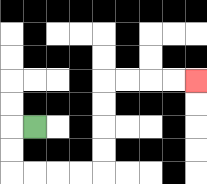{'start': '[1, 5]', 'end': '[8, 3]', 'path_directions': 'L,D,D,R,R,R,R,U,U,U,U,R,R,R,R', 'path_coordinates': '[[1, 5], [0, 5], [0, 6], [0, 7], [1, 7], [2, 7], [3, 7], [4, 7], [4, 6], [4, 5], [4, 4], [4, 3], [5, 3], [6, 3], [7, 3], [8, 3]]'}